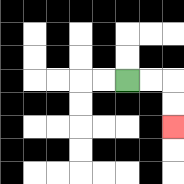{'start': '[5, 3]', 'end': '[7, 5]', 'path_directions': 'R,R,D,D', 'path_coordinates': '[[5, 3], [6, 3], [7, 3], [7, 4], [7, 5]]'}